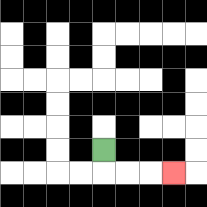{'start': '[4, 6]', 'end': '[7, 7]', 'path_directions': 'D,R,R,R', 'path_coordinates': '[[4, 6], [4, 7], [5, 7], [6, 7], [7, 7]]'}